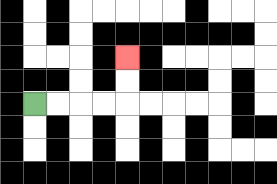{'start': '[1, 4]', 'end': '[5, 2]', 'path_directions': 'R,R,R,R,U,U', 'path_coordinates': '[[1, 4], [2, 4], [3, 4], [4, 4], [5, 4], [5, 3], [5, 2]]'}